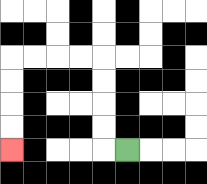{'start': '[5, 6]', 'end': '[0, 6]', 'path_directions': 'L,U,U,U,U,L,L,L,L,D,D,D,D', 'path_coordinates': '[[5, 6], [4, 6], [4, 5], [4, 4], [4, 3], [4, 2], [3, 2], [2, 2], [1, 2], [0, 2], [0, 3], [0, 4], [0, 5], [0, 6]]'}